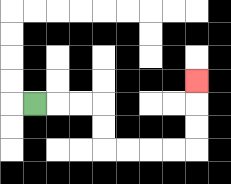{'start': '[1, 4]', 'end': '[8, 3]', 'path_directions': 'R,R,R,D,D,R,R,R,R,U,U,U', 'path_coordinates': '[[1, 4], [2, 4], [3, 4], [4, 4], [4, 5], [4, 6], [5, 6], [6, 6], [7, 6], [8, 6], [8, 5], [8, 4], [8, 3]]'}